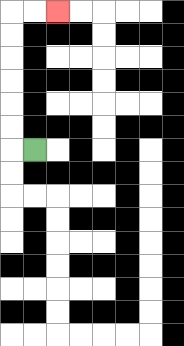{'start': '[1, 6]', 'end': '[2, 0]', 'path_directions': 'L,U,U,U,U,U,U,R,R', 'path_coordinates': '[[1, 6], [0, 6], [0, 5], [0, 4], [0, 3], [0, 2], [0, 1], [0, 0], [1, 0], [2, 0]]'}